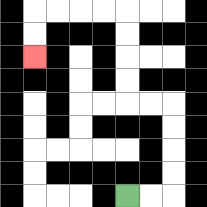{'start': '[5, 8]', 'end': '[1, 2]', 'path_directions': 'R,R,U,U,U,U,L,L,U,U,U,U,L,L,L,L,D,D', 'path_coordinates': '[[5, 8], [6, 8], [7, 8], [7, 7], [7, 6], [7, 5], [7, 4], [6, 4], [5, 4], [5, 3], [5, 2], [5, 1], [5, 0], [4, 0], [3, 0], [2, 0], [1, 0], [1, 1], [1, 2]]'}